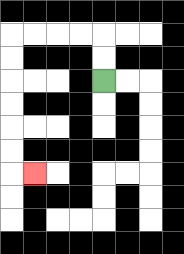{'start': '[4, 3]', 'end': '[1, 7]', 'path_directions': 'U,U,L,L,L,L,D,D,D,D,D,D,R', 'path_coordinates': '[[4, 3], [4, 2], [4, 1], [3, 1], [2, 1], [1, 1], [0, 1], [0, 2], [0, 3], [0, 4], [0, 5], [0, 6], [0, 7], [1, 7]]'}